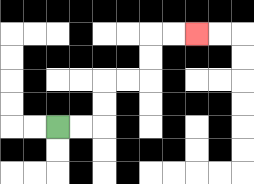{'start': '[2, 5]', 'end': '[8, 1]', 'path_directions': 'R,R,U,U,R,R,U,U,R,R', 'path_coordinates': '[[2, 5], [3, 5], [4, 5], [4, 4], [4, 3], [5, 3], [6, 3], [6, 2], [6, 1], [7, 1], [8, 1]]'}